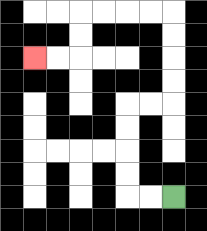{'start': '[7, 8]', 'end': '[1, 2]', 'path_directions': 'L,L,U,U,U,U,R,R,U,U,U,U,L,L,L,L,D,D,L,L', 'path_coordinates': '[[7, 8], [6, 8], [5, 8], [5, 7], [5, 6], [5, 5], [5, 4], [6, 4], [7, 4], [7, 3], [7, 2], [7, 1], [7, 0], [6, 0], [5, 0], [4, 0], [3, 0], [3, 1], [3, 2], [2, 2], [1, 2]]'}